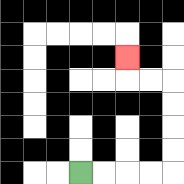{'start': '[3, 7]', 'end': '[5, 2]', 'path_directions': 'R,R,R,R,U,U,U,U,L,L,U', 'path_coordinates': '[[3, 7], [4, 7], [5, 7], [6, 7], [7, 7], [7, 6], [7, 5], [7, 4], [7, 3], [6, 3], [5, 3], [5, 2]]'}